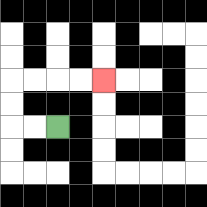{'start': '[2, 5]', 'end': '[4, 3]', 'path_directions': 'L,L,U,U,R,R,R,R', 'path_coordinates': '[[2, 5], [1, 5], [0, 5], [0, 4], [0, 3], [1, 3], [2, 3], [3, 3], [4, 3]]'}